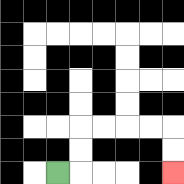{'start': '[2, 7]', 'end': '[7, 7]', 'path_directions': 'R,U,U,R,R,R,R,D,D', 'path_coordinates': '[[2, 7], [3, 7], [3, 6], [3, 5], [4, 5], [5, 5], [6, 5], [7, 5], [7, 6], [7, 7]]'}